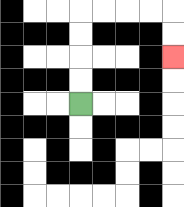{'start': '[3, 4]', 'end': '[7, 2]', 'path_directions': 'U,U,U,U,R,R,R,R,D,D', 'path_coordinates': '[[3, 4], [3, 3], [3, 2], [3, 1], [3, 0], [4, 0], [5, 0], [6, 0], [7, 0], [7, 1], [7, 2]]'}